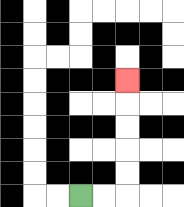{'start': '[3, 8]', 'end': '[5, 3]', 'path_directions': 'R,R,U,U,U,U,U', 'path_coordinates': '[[3, 8], [4, 8], [5, 8], [5, 7], [5, 6], [5, 5], [5, 4], [5, 3]]'}